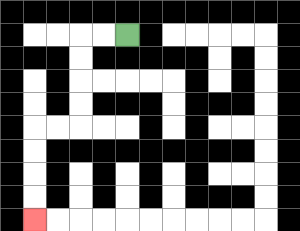{'start': '[5, 1]', 'end': '[1, 9]', 'path_directions': 'L,L,D,D,D,D,L,L,D,D,D,D', 'path_coordinates': '[[5, 1], [4, 1], [3, 1], [3, 2], [3, 3], [3, 4], [3, 5], [2, 5], [1, 5], [1, 6], [1, 7], [1, 8], [1, 9]]'}